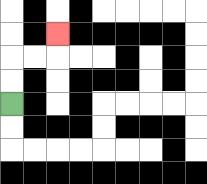{'start': '[0, 4]', 'end': '[2, 1]', 'path_directions': 'U,U,R,R,U', 'path_coordinates': '[[0, 4], [0, 3], [0, 2], [1, 2], [2, 2], [2, 1]]'}